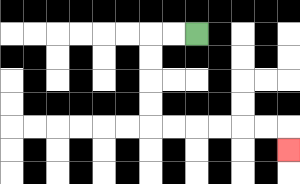{'start': '[8, 1]', 'end': '[12, 6]', 'path_directions': 'L,L,D,D,D,D,R,R,R,R,R,R,D', 'path_coordinates': '[[8, 1], [7, 1], [6, 1], [6, 2], [6, 3], [6, 4], [6, 5], [7, 5], [8, 5], [9, 5], [10, 5], [11, 5], [12, 5], [12, 6]]'}